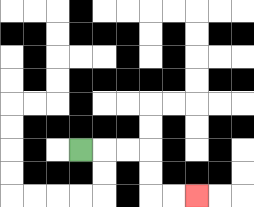{'start': '[3, 6]', 'end': '[8, 8]', 'path_directions': 'R,R,R,D,D,R,R', 'path_coordinates': '[[3, 6], [4, 6], [5, 6], [6, 6], [6, 7], [6, 8], [7, 8], [8, 8]]'}